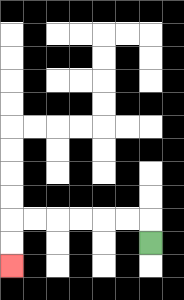{'start': '[6, 10]', 'end': '[0, 11]', 'path_directions': 'U,L,L,L,L,L,L,D,D', 'path_coordinates': '[[6, 10], [6, 9], [5, 9], [4, 9], [3, 9], [2, 9], [1, 9], [0, 9], [0, 10], [0, 11]]'}